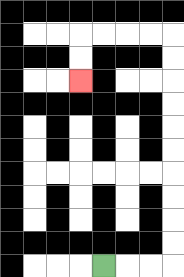{'start': '[4, 11]', 'end': '[3, 3]', 'path_directions': 'R,R,R,U,U,U,U,U,U,U,U,U,U,L,L,L,L,D,D', 'path_coordinates': '[[4, 11], [5, 11], [6, 11], [7, 11], [7, 10], [7, 9], [7, 8], [7, 7], [7, 6], [7, 5], [7, 4], [7, 3], [7, 2], [7, 1], [6, 1], [5, 1], [4, 1], [3, 1], [3, 2], [3, 3]]'}